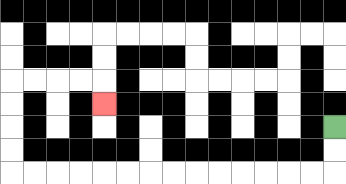{'start': '[14, 5]', 'end': '[4, 4]', 'path_directions': 'D,D,L,L,L,L,L,L,L,L,L,L,L,L,L,L,U,U,U,U,R,R,R,R,D', 'path_coordinates': '[[14, 5], [14, 6], [14, 7], [13, 7], [12, 7], [11, 7], [10, 7], [9, 7], [8, 7], [7, 7], [6, 7], [5, 7], [4, 7], [3, 7], [2, 7], [1, 7], [0, 7], [0, 6], [0, 5], [0, 4], [0, 3], [1, 3], [2, 3], [3, 3], [4, 3], [4, 4]]'}